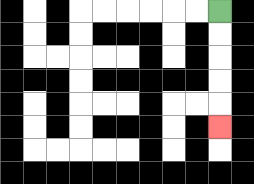{'start': '[9, 0]', 'end': '[9, 5]', 'path_directions': 'D,D,D,D,D', 'path_coordinates': '[[9, 0], [9, 1], [9, 2], [9, 3], [9, 4], [9, 5]]'}